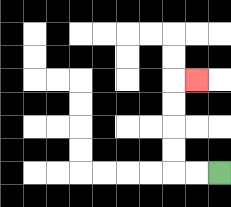{'start': '[9, 7]', 'end': '[8, 3]', 'path_directions': 'L,L,U,U,U,U,R', 'path_coordinates': '[[9, 7], [8, 7], [7, 7], [7, 6], [7, 5], [7, 4], [7, 3], [8, 3]]'}